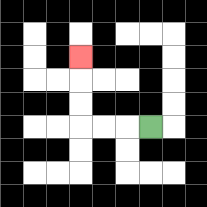{'start': '[6, 5]', 'end': '[3, 2]', 'path_directions': 'L,L,L,U,U,U', 'path_coordinates': '[[6, 5], [5, 5], [4, 5], [3, 5], [3, 4], [3, 3], [3, 2]]'}